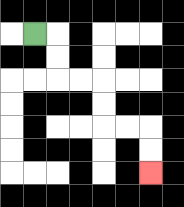{'start': '[1, 1]', 'end': '[6, 7]', 'path_directions': 'R,D,D,R,R,D,D,R,R,D,D', 'path_coordinates': '[[1, 1], [2, 1], [2, 2], [2, 3], [3, 3], [4, 3], [4, 4], [4, 5], [5, 5], [6, 5], [6, 6], [6, 7]]'}